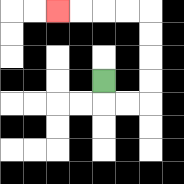{'start': '[4, 3]', 'end': '[2, 0]', 'path_directions': 'D,R,R,U,U,U,U,L,L,L,L', 'path_coordinates': '[[4, 3], [4, 4], [5, 4], [6, 4], [6, 3], [6, 2], [6, 1], [6, 0], [5, 0], [4, 0], [3, 0], [2, 0]]'}